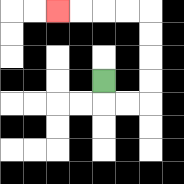{'start': '[4, 3]', 'end': '[2, 0]', 'path_directions': 'D,R,R,U,U,U,U,L,L,L,L', 'path_coordinates': '[[4, 3], [4, 4], [5, 4], [6, 4], [6, 3], [6, 2], [6, 1], [6, 0], [5, 0], [4, 0], [3, 0], [2, 0]]'}